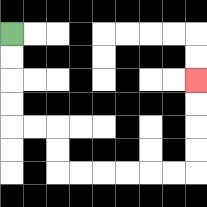{'start': '[0, 1]', 'end': '[8, 3]', 'path_directions': 'D,D,D,D,R,R,D,D,R,R,R,R,R,R,U,U,U,U', 'path_coordinates': '[[0, 1], [0, 2], [0, 3], [0, 4], [0, 5], [1, 5], [2, 5], [2, 6], [2, 7], [3, 7], [4, 7], [5, 7], [6, 7], [7, 7], [8, 7], [8, 6], [8, 5], [8, 4], [8, 3]]'}